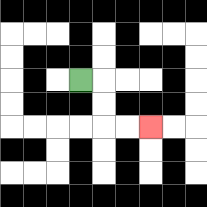{'start': '[3, 3]', 'end': '[6, 5]', 'path_directions': 'R,D,D,R,R', 'path_coordinates': '[[3, 3], [4, 3], [4, 4], [4, 5], [5, 5], [6, 5]]'}